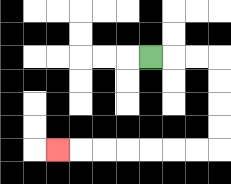{'start': '[6, 2]', 'end': '[2, 6]', 'path_directions': 'R,R,R,D,D,D,D,L,L,L,L,L,L,L', 'path_coordinates': '[[6, 2], [7, 2], [8, 2], [9, 2], [9, 3], [9, 4], [9, 5], [9, 6], [8, 6], [7, 6], [6, 6], [5, 6], [4, 6], [3, 6], [2, 6]]'}